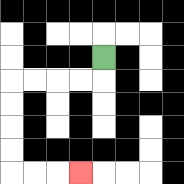{'start': '[4, 2]', 'end': '[3, 7]', 'path_directions': 'D,L,L,L,L,D,D,D,D,R,R,R', 'path_coordinates': '[[4, 2], [4, 3], [3, 3], [2, 3], [1, 3], [0, 3], [0, 4], [0, 5], [0, 6], [0, 7], [1, 7], [2, 7], [3, 7]]'}